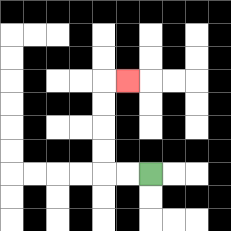{'start': '[6, 7]', 'end': '[5, 3]', 'path_directions': 'L,L,U,U,U,U,R', 'path_coordinates': '[[6, 7], [5, 7], [4, 7], [4, 6], [4, 5], [4, 4], [4, 3], [5, 3]]'}